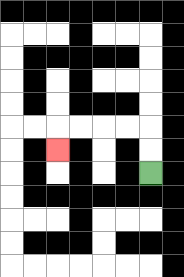{'start': '[6, 7]', 'end': '[2, 6]', 'path_directions': 'U,U,L,L,L,L,D', 'path_coordinates': '[[6, 7], [6, 6], [6, 5], [5, 5], [4, 5], [3, 5], [2, 5], [2, 6]]'}